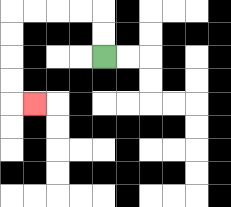{'start': '[4, 2]', 'end': '[1, 4]', 'path_directions': 'U,U,L,L,L,L,D,D,D,D,R', 'path_coordinates': '[[4, 2], [4, 1], [4, 0], [3, 0], [2, 0], [1, 0], [0, 0], [0, 1], [0, 2], [0, 3], [0, 4], [1, 4]]'}